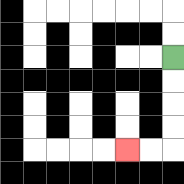{'start': '[7, 2]', 'end': '[5, 6]', 'path_directions': 'D,D,D,D,L,L', 'path_coordinates': '[[7, 2], [7, 3], [7, 4], [7, 5], [7, 6], [6, 6], [5, 6]]'}